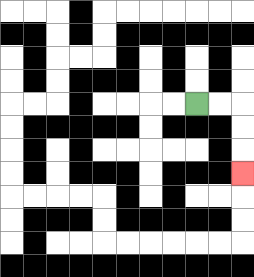{'start': '[8, 4]', 'end': '[10, 7]', 'path_directions': 'R,R,D,D,D', 'path_coordinates': '[[8, 4], [9, 4], [10, 4], [10, 5], [10, 6], [10, 7]]'}